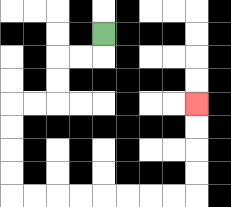{'start': '[4, 1]', 'end': '[8, 4]', 'path_directions': 'D,L,L,D,D,L,L,D,D,D,D,R,R,R,R,R,R,R,R,U,U,U,U', 'path_coordinates': '[[4, 1], [4, 2], [3, 2], [2, 2], [2, 3], [2, 4], [1, 4], [0, 4], [0, 5], [0, 6], [0, 7], [0, 8], [1, 8], [2, 8], [3, 8], [4, 8], [5, 8], [6, 8], [7, 8], [8, 8], [8, 7], [8, 6], [8, 5], [8, 4]]'}